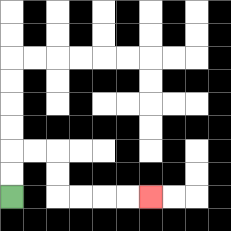{'start': '[0, 8]', 'end': '[6, 8]', 'path_directions': 'U,U,R,R,D,D,R,R,R,R', 'path_coordinates': '[[0, 8], [0, 7], [0, 6], [1, 6], [2, 6], [2, 7], [2, 8], [3, 8], [4, 8], [5, 8], [6, 8]]'}